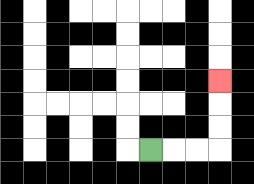{'start': '[6, 6]', 'end': '[9, 3]', 'path_directions': 'R,R,R,U,U,U', 'path_coordinates': '[[6, 6], [7, 6], [8, 6], [9, 6], [9, 5], [9, 4], [9, 3]]'}